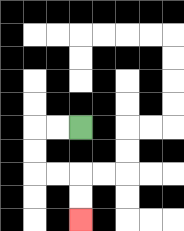{'start': '[3, 5]', 'end': '[3, 9]', 'path_directions': 'L,L,D,D,R,R,D,D', 'path_coordinates': '[[3, 5], [2, 5], [1, 5], [1, 6], [1, 7], [2, 7], [3, 7], [3, 8], [3, 9]]'}